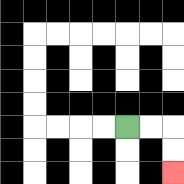{'start': '[5, 5]', 'end': '[7, 7]', 'path_directions': 'R,R,D,D', 'path_coordinates': '[[5, 5], [6, 5], [7, 5], [7, 6], [7, 7]]'}